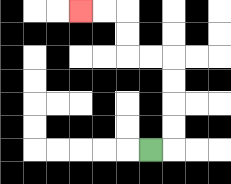{'start': '[6, 6]', 'end': '[3, 0]', 'path_directions': 'R,U,U,U,U,L,L,U,U,L,L', 'path_coordinates': '[[6, 6], [7, 6], [7, 5], [7, 4], [7, 3], [7, 2], [6, 2], [5, 2], [5, 1], [5, 0], [4, 0], [3, 0]]'}